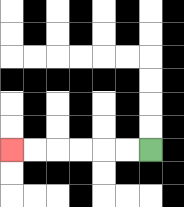{'start': '[6, 6]', 'end': '[0, 6]', 'path_directions': 'L,L,L,L,L,L', 'path_coordinates': '[[6, 6], [5, 6], [4, 6], [3, 6], [2, 6], [1, 6], [0, 6]]'}